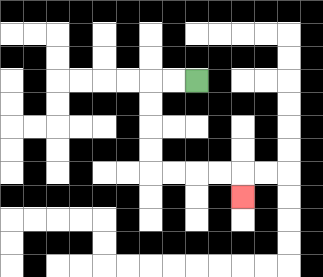{'start': '[8, 3]', 'end': '[10, 8]', 'path_directions': 'L,L,D,D,D,D,R,R,R,R,D', 'path_coordinates': '[[8, 3], [7, 3], [6, 3], [6, 4], [6, 5], [6, 6], [6, 7], [7, 7], [8, 7], [9, 7], [10, 7], [10, 8]]'}